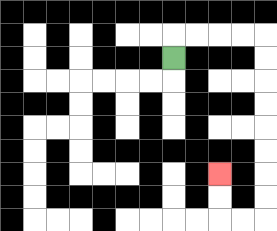{'start': '[7, 2]', 'end': '[9, 7]', 'path_directions': 'U,R,R,R,R,D,D,D,D,D,D,D,D,L,L,U,U', 'path_coordinates': '[[7, 2], [7, 1], [8, 1], [9, 1], [10, 1], [11, 1], [11, 2], [11, 3], [11, 4], [11, 5], [11, 6], [11, 7], [11, 8], [11, 9], [10, 9], [9, 9], [9, 8], [9, 7]]'}